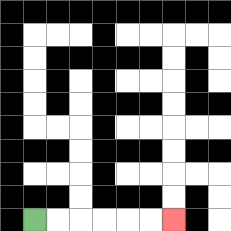{'start': '[1, 9]', 'end': '[7, 9]', 'path_directions': 'R,R,R,R,R,R', 'path_coordinates': '[[1, 9], [2, 9], [3, 9], [4, 9], [5, 9], [6, 9], [7, 9]]'}